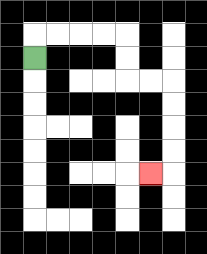{'start': '[1, 2]', 'end': '[6, 7]', 'path_directions': 'U,R,R,R,R,D,D,R,R,D,D,D,D,L', 'path_coordinates': '[[1, 2], [1, 1], [2, 1], [3, 1], [4, 1], [5, 1], [5, 2], [5, 3], [6, 3], [7, 3], [7, 4], [7, 5], [7, 6], [7, 7], [6, 7]]'}